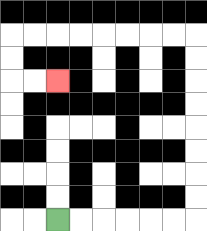{'start': '[2, 9]', 'end': '[2, 3]', 'path_directions': 'R,R,R,R,R,R,U,U,U,U,U,U,U,U,L,L,L,L,L,L,L,L,D,D,R,R', 'path_coordinates': '[[2, 9], [3, 9], [4, 9], [5, 9], [6, 9], [7, 9], [8, 9], [8, 8], [8, 7], [8, 6], [8, 5], [8, 4], [8, 3], [8, 2], [8, 1], [7, 1], [6, 1], [5, 1], [4, 1], [3, 1], [2, 1], [1, 1], [0, 1], [0, 2], [0, 3], [1, 3], [2, 3]]'}